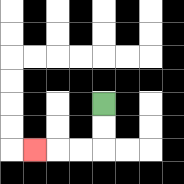{'start': '[4, 4]', 'end': '[1, 6]', 'path_directions': 'D,D,L,L,L', 'path_coordinates': '[[4, 4], [4, 5], [4, 6], [3, 6], [2, 6], [1, 6]]'}